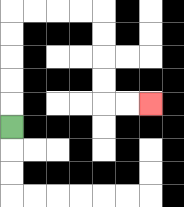{'start': '[0, 5]', 'end': '[6, 4]', 'path_directions': 'U,U,U,U,U,R,R,R,R,D,D,D,D,R,R', 'path_coordinates': '[[0, 5], [0, 4], [0, 3], [0, 2], [0, 1], [0, 0], [1, 0], [2, 0], [3, 0], [4, 0], [4, 1], [4, 2], [4, 3], [4, 4], [5, 4], [6, 4]]'}